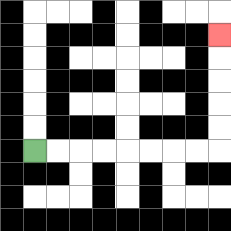{'start': '[1, 6]', 'end': '[9, 1]', 'path_directions': 'R,R,R,R,R,R,R,R,U,U,U,U,U', 'path_coordinates': '[[1, 6], [2, 6], [3, 6], [4, 6], [5, 6], [6, 6], [7, 6], [8, 6], [9, 6], [9, 5], [9, 4], [9, 3], [9, 2], [9, 1]]'}